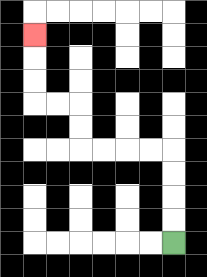{'start': '[7, 10]', 'end': '[1, 1]', 'path_directions': 'U,U,U,U,L,L,L,L,U,U,L,L,U,U,U', 'path_coordinates': '[[7, 10], [7, 9], [7, 8], [7, 7], [7, 6], [6, 6], [5, 6], [4, 6], [3, 6], [3, 5], [3, 4], [2, 4], [1, 4], [1, 3], [1, 2], [1, 1]]'}